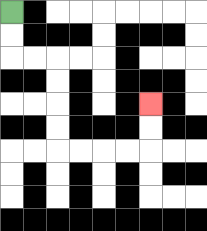{'start': '[0, 0]', 'end': '[6, 4]', 'path_directions': 'D,D,R,R,D,D,D,D,R,R,R,R,U,U', 'path_coordinates': '[[0, 0], [0, 1], [0, 2], [1, 2], [2, 2], [2, 3], [2, 4], [2, 5], [2, 6], [3, 6], [4, 6], [5, 6], [6, 6], [6, 5], [6, 4]]'}